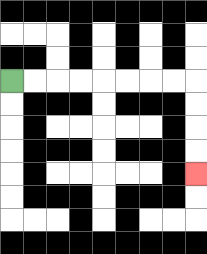{'start': '[0, 3]', 'end': '[8, 7]', 'path_directions': 'R,R,R,R,R,R,R,R,D,D,D,D', 'path_coordinates': '[[0, 3], [1, 3], [2, 3], [3, 3], [4, 3], [5, 3], [6, 3], [7, 3], [8, 3], [8, 4], [8, 5], [8, 6], [8, 7]]'}